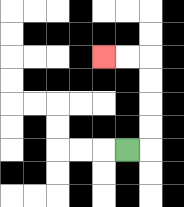{'start': '[5, 6]', 'end': '[4, 2]', 'path_directions': 'R,U,U,U,U,L,L', 'path_coordinates': '[[5, 6], [6, 6], [6, 5], [6, 4], [6, 3], [6, 2], [5, 2], [4, 2]]'}